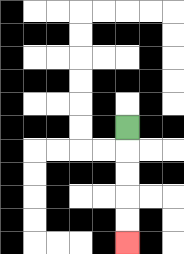{'start': '[5, 5]', 'end': '[5, 10]', 'path_directions': 'D,D,D,D,D', 'path_coordinates': '[[5, 5], [5, 6], [5, 7], [5, 8], [5, 9], [5, 10]]'}